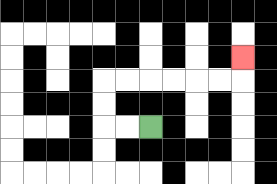{'start': '[6, 5]', 'end': '[10, 2]', 'path_directions': 'L,L,U,U,R,R,R,R,R,R,U', 'path_coordinates': '[[6, 5], [5, 5], [4, 5], [4, 4], [4, 3], [5, 3], [6, 3], [7, 3], [8, 3], [9, 3], [10, 3], [10, 2]]'}